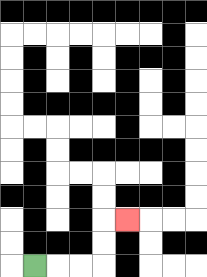{'start': '[1, 11]', 'end': '[5, 9]', 'path_directions': 'R,R,R,U,U,R', 'path_coordinates': '[[1, 11], [2, 11], [3, 11], [4, 11], [4, 10], [4, 9], [5, 9]]'}